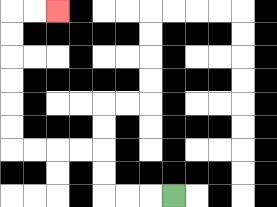{'start': '[7, 8]', 'end': '[2, 0]', 'path_directions': 'L,L,L,U,U,L,L,L,L,U,U,U,U,U,U,R,R', 'path_coordinates': '[[7, 8], [6, 8], [5, 8], [4, 8], [4, 7], [4, 6], [3, 6], [2, 6], [1, 6], [0, 6], [0, 5], [0, 4], [0, 3], [0, 2], [0, 1], [0, 0], [1, 0], [2, 0]]'}